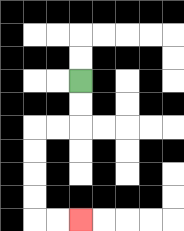{'start': '[3, 3]', 'end': '[3, 9]', 'path_directions': 'D,D,L,L,D,D,D,D,R,R', 'path_coordinates': '[[3, 3], [3, 4], [3, 5], [2, 5], [1, 5], [1, 6], [1, 7], [1, 8], [1, 9], [2, 9], [3, 9]]'}